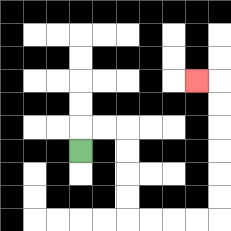{'start': '[3, 6]', 'end': '[8, 3]', 'path_directions': 'U,R,R,D,D,D,D,R,R,R,R,U,U,U,U,U,U,L', 'path_coordinates': '[[3, 6], [3, 5], [4, 5], [5, 5], [5, 6], [5, 7], [5, 8], [5, 9], [6, 9], [7, 9], [8, 9], [9, 9], [9, 8], [9, 7], [9, 6], [9, 5], [9, 4], [9, 3], [8, 3]]'}